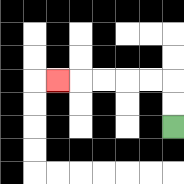{'start': '[7, 5]', 'end': '[2, 3]', 'path_directions': 'U,U,L,L,L,L,L', 'path_coordinates': '[[7, 5], [7, 4], [7, 3], [6, 3], [5, 3], [4, 3], [3, 3], [2, 3]]'}